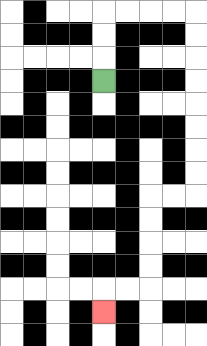{'start': '[4, 3]', 'end': '[4, 13]', 'path_directions': 'U,U,U,R,R,R,R,D,D,D,D,D,D,D,D,L,L,D,D,D,D,L,L,D', 'path_coordinates': '[[4, 3], [4, 2], [4, 1], [4, 0], [5, 0], [6, 0], [7, 0], [8, 0], [8, 1], [8, 2], [8, 3], [8, 4], [8, 5], [8, 6], [8, 7], [8, 8], [7, 8], [6, 8], [6, 9], [6, 10], [6, 11], [6, 12], [5, 12], [4, 12], [4, 13]]'}